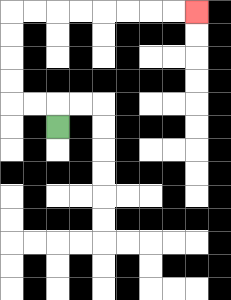{'start': '[2, 5]', 'end': '[8, 0]', 'path_directions': 'U,L,L,U,U,U,U,R,R,R,R,R,R,R,R', 'path_coordinates': '[[2, 5], [2, 4], [1, 4], [0, 4], [0, 3], [0, 2], [0, 1], [0, 0], [1, 0], [2, 0], [3, 0], [4, 0], [5, 0], [6, 0], [7, 0], [8, 0]]'}